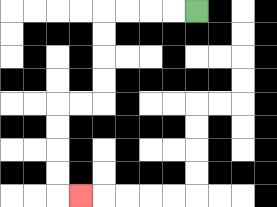{'start': '[8, 0]', 'end': '[3, 8]', 'path_directions': 'L,L,L,L,D,D,D,D,L,L,D,D,D,D,R', 'path_coordinates': '[[8, 0], [7, 0], [6, 0], [5, 0], [4, 0], [4, 1], [4, 2], [4, 3], [4, 4], [3, 4], [2, 4], [2, 5], [2, 6], [2, 7], [2, 8], [3, 8]]'}